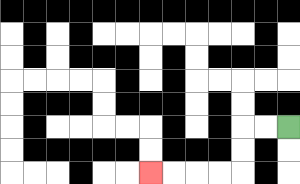{'start': '[12, 5]', 'end': '[6, 7]', 'path_directions': 'L,L,D,D,L,L,L,L', 'path_coordinates': '[[12, 5], [11, 5], [10, 5], [10, 6], [10, 7], [9, 7], [8, 7], [7, 7], [6, 7]]'}